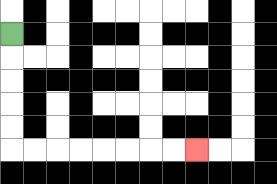{'start': '[0, 1]', 'end': '[8, 6]', 'path_directions': 'D,D,D,D,D,R,R,R,R,R,R,R,R', 'path_coordinates': '[[0, 1], [0, 2], [0, 3], [0, 4], [0, 5], [0, 6], [1, 6], [2, 6], [3, 6], [4, 6], [5, 6], [6, 6], [7, 6], [8, 6]]'}